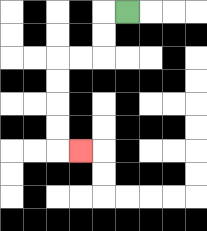{'start': '[5, 0]', 'end': '[3, 6]', 'path_directions': 'L,D,D,L,L,D,D,D,D,R', 'path_coordinates': '[[5, 0], [4, 0], [4, 1], [4, 2], [3, 2], [2, 2], [2, 3], [2, 4], [2, 5], [2, 6], [3, 6]]'}